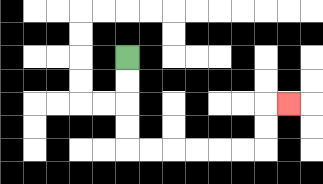{'start': '[5, 2]', 'end': '[12, 4]', 'path_directions': 'D,D,D,D,R,R,R,R,R,R,U,U,R', 'path_coordinates': '[[5, 2], [5, 3], [5, 4], [5, 5], [5, 6], [6, 6], [7, 6], [8, 6], [9, 6], [10, 6], [11, 6], [11, 5], [11, 4], [12, 4]]'}